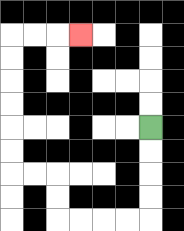{'start': '[6, 5]', 'end': '[3, 1]', 'path_directions': 'D,D,D,D,L,L,L,L,U,U,L,L,U,U,U,U,U,U,R,R,R', 'path_coordinates': '[[6, 5], [6, 6], [6, 7], [6, 8], [6, 9], [5, 9], [4, 9], [3, 9], [2, 9], [2, 8], [2, 7], [1, 7], [0, 7], [0, 6], [0, 5], [0, 4], [0, 3], [0, 2], [0, 1], [1, 1], [2, 1], [3, 1]]'}